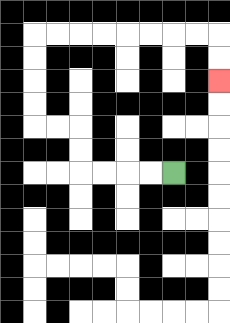{'start': '[7, 7]', 'end': '[9, 3]', 'path_directions': 'L,L,L,L,U,U,L,L,U,U,U,U,R,R,R,R,R,R,R,R,D,D', 'path_coordinates': '[[7, 7], [6, 7], [5, 7], [4, 7], [3, 7], [3, 6], [3, 5], [2, 5], [1, 5], [1, 4], [1, 3], [1, 2], [1, 1], [2, 1], [3, 1], [4, 1], [5, 1], [6, 1], [7, 1], [8, 1], [9, 1], [9, 2], [9, 3]]'}